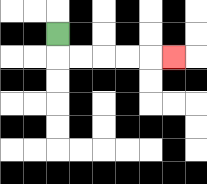{'start': '[2, 1]', 'end': '[7, 2]', 'path_directions': 'D,R,R,R,R,R', 'path_coordinates': '[[2, 1], [2, 2], [3, 2], [4, 2], [5, 2], [6, 2], [7, 2]]'}